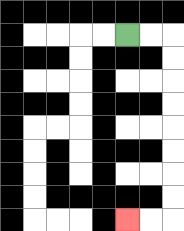{'start': '[5, 1]', 'end': '[5, 9]', 'path_directions': 'R,R,D,D,D,D,D,D,D,D,L,L', 'path_coordinates': '[[5, 1], [6, 1], [7, 1], [7, 2], [7, 3], [7, 4], [7, 5], [7, 6], [7, 7], [7, 8], [7, 9], [6, 9], [5, 9]]'}